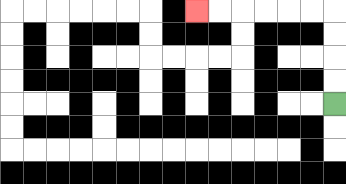{'start': '[14, 4]', 'end': '[8, 0]', 'path_directions': 'U,U,U,U,L,L,L,L,L,L', 'path_coordinates': '[[14, 4], [14, 3], [14, 2], [14, 1], [14, 0], [13, 0], [12, 0], [11, 0], [10, 0], [9, 0], [8, 0]]'}